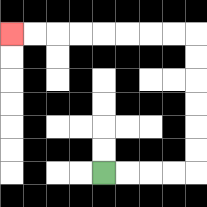{'start': '[4, 7]', 'end': '[0, 1]', 'path_directions': 'R,R,R,R,U,U,U,U,U,U,L,L,L,L,L,L,L,L', 'path_coordinates': '[[4, 7], [5, 7], [6, 7], [7, 7], [8, 7], [8, 6], [8, 5], [8, 4], [8, 3], [8, 2], [8, 1], [7, 1], [6, 1], [5, 1], [4, 1], [3, 1], [2, 1], [1, 1], [0, 1]]'}